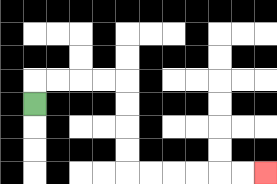{'start': '[1, 4]', 'end': '[11, 7]', 'path_directions': 'U,R,R,R,R,D,D,D,D,R,R,R,R,R,R', 'path_coordinates': '[[1, 4], [1, 3], [2, 3], [3, 3], [4, 3], [5, 3], [5, 4], [5, 5], [5, 6], [5, 7], [6, 7], [7, 7], [8, 7], [9, 7], [10, 7], [11, 7]]'}